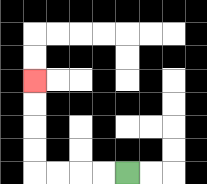{'start': '[5, 7]', 'end': '[1, 3]', 'path_directions': 'L,L,L,L,U,U,U,U', 'path_coordinates': '[[5, 7], [4, 7], [3, 7], [2, 7], [1, 7], [1, 6], [1, 5], [1, 4], [1, 3]]'}